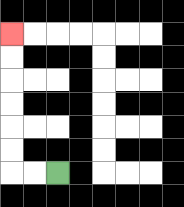{'start': '[2, 7]', 'end': '[0, 1]', 'path_directions': 'L,L,U,U,U,U,U,U', 'path_coordinates': '[[2, 7], [1, 7], [0, 7], [0, 6], [0, 5], [0, 4], [0, 3], [0, 2], [0, 1]]'}